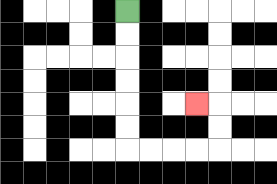{'start': '[5, 0]', 'end': '[8, 4]', 'path_directions': 'D,D,D,D,D,D,R,R,R,R,U,U,L', 'path_coordinates': '[[5, 0], [5, 1], [5, 2], [5, 3], [5, 4], [5, 5], [5, 6], [6, 6], [7, 6], [8, 6], [9, 6], [9, 5], [9, 4], [8, 4]]'}